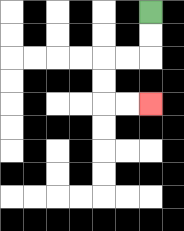{'start': '[6, 0]', 'end': '[6, 4]', 'path_directions': 'D,D,L,L,D,D,R,R', 'path_coordinates': '[[6, 0], [6, 1], [6, 2], [5, 2], [4, 2], [4, 3], [4, 4], [5, 4], [6, 4]]'}